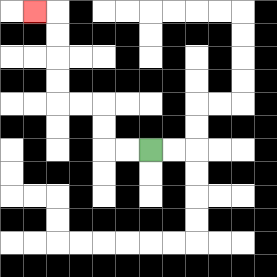{'start': '[6, 6]', 'end': '[1, 0]', 'path_directions': 'L,L,U,U,L,L,U,U,U,U,L', 'path_coordinates': '[[6, 6], [5, 6], [4, 6], [4, 5], [4, 4], [3, 4], [2, 4], [2, 3], [2, 2], [2, 1], [2, 0], [1, 0]]'}